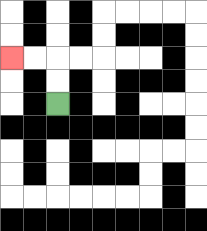{'start': '[2, 4]', 'end': '[0, 2]', 'path_directions': 'U,U,L,L', 'path_coordinates': '[[2, 4], [2, 3], [2, 2], [1, 2], [0, 2]]'}